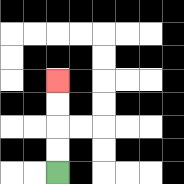{'start': '[2, 7]', 'end': '[2, 3]', 'path_directions': 'U,U,U,U', 'path_coordinates': '[[2, 7], [2, 6], [2, 5], [2, 4], [2, 3]]'}